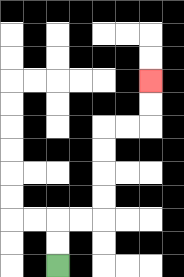{'start': '[2, 11]', 'end': '[6, 3]', 'path_directions': 'U,U,R,R,U,U,U,U,R,R,U,U', 'path_coordinates': '[[2, 11], [2, 10], [2, 9], [3, 9], [4, 9], [4, 8], [4, 7], [4, 6], [4, 5], [5, 5], [6, 5], [6, 4], [6, 3]]'}